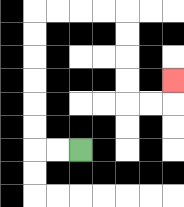{'start': '[3, 6]', 'end': '[7, 3]', 'path_directions': 'L,L,U,U,U,U,U,U,R,R,R,R,D,D,D,D,R,R,U', 'path_coordinates': '[[3, 6], [2, 6], [1, 6], [1, 5], [1, 4], [1, 3], [1, 2], [1, 1], [1, 0], [2, 0], [3, 0], [4, 0], [5, 0], [5, 1], [5, 2], [5, 3], [5, 4], [6, 4], [7, 4], [7, 3]]'}